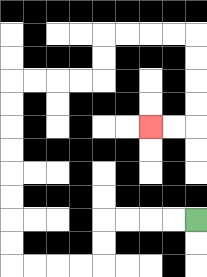{'start': '[8, 9]', 'end': '[6, 5]', 'path_directions': 'L,L,L,L,D,D,L,L,L,L,U,U,U,U,U,U,U,U,R,R,R,R,U,U,R,R,R,R,D,D,D,D,L,L', 'path_coordinates': '[[8, 9], [7, 9], [6, 9], [5, 9], [4, 9], [4, 10], [4, 11], [3, 11], [2, 11], [1, 11], [0, 11], [0, 10], [0, 9], [0, 8], [0, 7], [0, 6], [0, 5], [0, 4], [0, 3], [1, 3], [2, 3], [3, 3], [4, 3], [4, 2], [4, 1], [5, 1], [6, 1], [7, 1], [8, 1], [8, 2], [8, 3], [8, 4], [8, 5], [7, 5], [6, 5]]'}